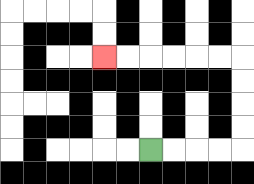{'start': '[6, 6]', 'end': '[4, 2]', 'path_directions': 'R,R,R,R,U,U,U,U,L,L,L,L,L,L', 'path_coordinates': '[[6, 6], [7, 6], [8, 6], [9, 6], [10, 6], [10, 5], [10, 4], [10, 3], [10, 2], [9, 2], [8, 2], [7, 2], [6, 2], [5, 2], [4, 2]]'}